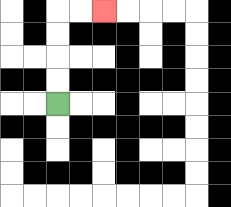{'start': '[2, 4]', 'end': '[4, 0]', 'path_directions': 'U,U,U,U,R,R', 'path_coordinates': '[[2, 4], [2, 3], [2, 2], [2, 1], [2, 0], [3, 0], [4, 0]]'}